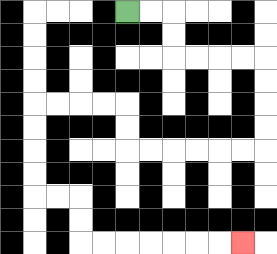{'start': '[5, 0]', 'end': '[10, 10]', 'path_directions': 'R,R,D,D,R,R,R,R,D,D,D,D,L,L,L,L,L,L,U,U,L,L,L,L,D,D,D,D,R,R,D,D,R,R,R,R,R,R,R', 'path_coordinates': '[[5, 0], [6, 0], [7, 0], [7, 1], [7, 2], [8, 2], [9, 2], [10, 2], [11, 2], [11, 3], [11, 4], [11, 5], [11, 6], [10, 6], [9, 6], [8, 6], [7, 6], [6, 6], [5, 6], [5, 5], [5, 4], [4, 4], [3, 4], [2, 4], [1, 4], [1, 5], [1, 6], [1, 7], [1, 8], [2, 8], [3, 8], [3, 9], [3, 10], [4, 10], [5, 10], [6, 10], [7, 10], [8, 10], [9, 10], [10, 10]]'}